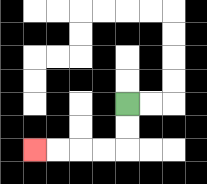{'start': '[5, 4]', 'end': '[1, 6]', 'path_directions': 'D,D,L,L,L,L', 'path_coordinates': '[[5, 4], [5, 5], [5, 6], [4, 6], [3, 6], [2, 6], [1, 6]]'}